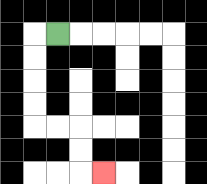{'start': '[2, 1]', 'end': '[4, 7]', 'path_directions': 'L,D,D,D,D,R,R,D,D,R', 'path_coordinates': '[[2, 1], [1, 1], [1, 2], [1, 3], [1, 4], [1, 5], [2, 5], [3, 5], [3, 6], [3, 7], [4, 7]]'}